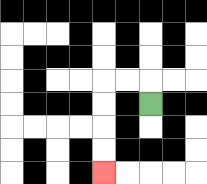{'start': '[6, 4]', 'end': '[4, 7]', 'path_directions': 'U,L,L,D,D,D,D', 'path_coordinates': '[[6, 4], [6, 3], [5, 3], [4, 3], [4, 4], [4, 5], [4, 6], [4, 7]]'}